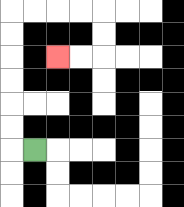{'start': '[1, 6]', 'end': '[2, 2]', 'path_directions': 'L,U,U,U,U,U,U,R,R,R,R,D,D,L,L', 'path_coordinates': '[[1, 6], [0, 6], [0, 5], [0, 4], [0, 3], [0, 2], [0, 1], [0, 0], [1, 0], [2, 0], [3, 0], [4, 0], [4, 1], [4, 2], [3, 2], [2, 2]]'}